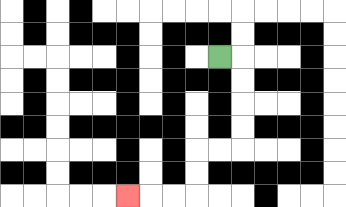{'start': '[9, 2]', 'end': '[5, 8]', 'path_directions': 'R,D,D,D,D,L,L,D,D,L,L,L', 'path_coordinates': '[[9, 2], [10, 2], [10, 3], [10, 4], [10, 5], [10, 6], [9, 6], [8, 6], [8, 7], [8, 8], [7, 8], [6, 8], [5, 8]]'}